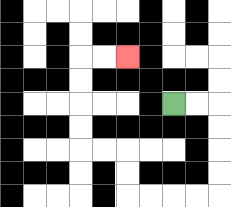{'start': '[7, 4]', 'end': '[5, 2]', 'path_directions': 'R,R,D,D,D,D,L,L,L,L,U,U,L,L,U,U,U,U,R,R', 'path_coordinates': '[[7, 4], [8, 4], [9, 4], [9, 5], [9, 6], [9, 7], [9, 8], [8, 8], [7, 8], [6, 8], [5, 8], [5, 7], [5, 6], [4, 6], [3, 6], [3, 5], [3, 4], [3, 3], [3, 2], [4, 2], [5, 2]]'}